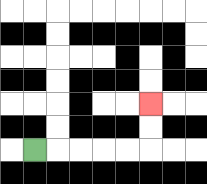{'start': '[1, 6]', 'end': '[6, 4]', 'path_directions': 'R,R,R,R,R,U,U', 'path_coordinates': '[[1, 6], [2, 6], [3, 6], [4, 6], [5, 6], [6, 6], [6, 5], [6, 4]]'}